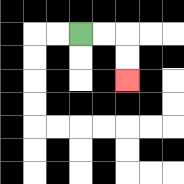{'start': '[3, 1]', 'end': '[5, 3]', 'path_directions': 'R,R,D,D', 'path_coordinates': '[[3, 1], [4, 1], [5, 1], [5, 2], [5, 3]]'}